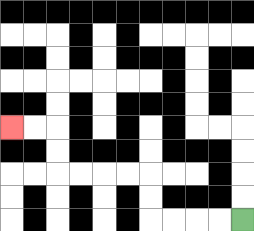{'start': '[10, 9]', 'end': '[0, 5]', 'path_directions': 'L,L,L,L,U,U,L,L,L,L,U,U,L,L', 'path_coordinates': '[[10, 9], [9, 9], [8, 9], [7, 9], [6, 9], [6, 8], [6, 7], [5, 7], [4, 7], [3, 7], [2, 7], [2, 6], [2, 5], [1, 5], [0, 5]]'}